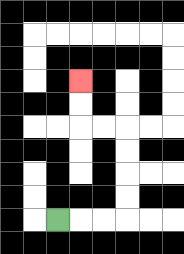{'start': '[2, 9]', 'end': '[3, 3]', 'path_directions': 'R,R,R,U,U,U,U,L,L,U,U', 'path_coordinates': '[[2, 9], [3, 9], [4, 9], [5, 9], [5, 8], [5, 7], [5, 6], [5, 5], [4, 5], [3, 5], [3, 4], [3, 3]]'}